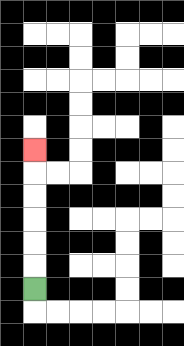{'start': '[1, 12]', 'end': '[1, 6]', 'path_directions': 'U,U,U,U,U,U', 'path_coordinates': '[[1, 12], [1, 11], [1, 10], [1, 9], [1, 8], [1, 7], [1, 6]]'}